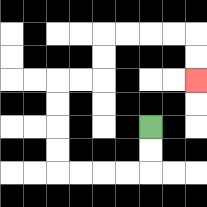{'start': '[6, 5]', 'end': '[8, 3]', 'path_directions': 'D,D,L,L,L,L,U,U,U,U,R,R,U,U,R,R,R,R,D,D', 'path_coordinates': '[[6, 5], [6, 6], [6, 7], [5, 7], [4, 7], [3, 7], [2, 7], [2, 6], [2, 5], [2, 4], [2, 3], [3, 3], [4, 3], [4, 2], [4, 1], [5, 1], [6, 1], [7, 1], [8, 1], [8, 2], [8, 3]]'}